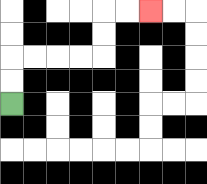{'start': '[0, 4]', 'end': '[6, 0]', 'path_directions': 'U,U,R,R,R,R,U,U,R,R', 'path_coordinates': '[[0, 4], [0, 3], [0, 2], [1, 2], [2, 2], [3, 2], [4, 2], [4, 1], [4, 0], [5, 0], [6, 0]]'}